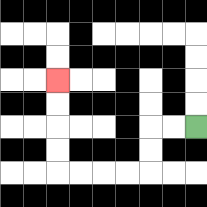{'start': '[8, 5]', 'end': '[2, 3]', 'path_directions': 'L,L,D,D,L,L,L,L,U,U,U,U', 'path_coordinates': '[[8, 5], [7, 5], [6, 5], [6, 6], [6, 7], [5, 7], [4, 7], [3, 7], [2, 7], [2, 6], [2, 5], [2, 4], [2, 3]]'}